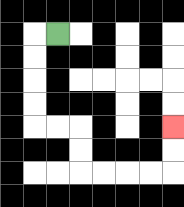{'start': '[2, 1]', 'end': '[7, 5]', 'path_directions': 'L,D,D,D,D,R,R,D,D,R,R,R,R,U,U', 'path_coordinates': '[[2, 1], [1, 1], [1, 2], [1, 3], [1, 4], [1, 5], [2, 5], [3, 5], [3, 6], [3, 7], [4, 7], [5, 7], [6, 7], [7, 7], [7, 6], [7, 5]]'}